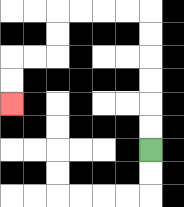{'start': '[6, 6]', 'end': '[0, 4]', 'path_directions': 'U,U,U,U,U,U,L,L,L,L,D,D,L,L,D,D', 'path_coordinates': '[[6, 6], [6, 5], [6, 4], [6, 3], [6, 2], [6, 1], [6, 0], [5, 0], [4, 0], [3, 0], [2, 0], [2, 1], [2, 2], [1, 2], [0, 2], [0, 3], [0, 4]]'}